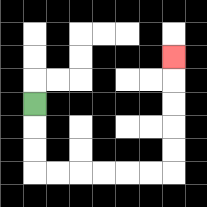{'start': '[1, 4]', 'end': '[7, 2]', 'path_directions': 'D,D,D,R,R,R,R,R,R,U,U,U,U,U', 'path_coordinates': '[[1, 4], [1, 5], [1, 6], [1, 7], [2, 7], [3, 7], [4, 7], [5, 7], [6, 7], [7, 7], [7, 6], [7, 5], [7, 4], [7, 3], [7, 2]]'}